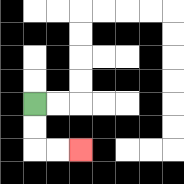{'start': '[1, 4]', 'end': '[3, 6]', 'path_directions': 'D,D,R,R', 'path_coordinates': '[[1, 4], [1, 5], [1, 6], [2, 6], [3, 6]]'}